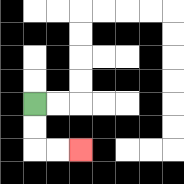{'start': '[1, 4]', 'end': '[3, 6]', 'path_directions': 'D,D,R,R', 'path_coordinates': '[[1, 4], [1, 5], [1, 6], [2, 6], [3, 6]]'}